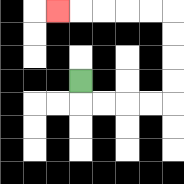{'start': '[3, 3]', 'end': '[2, 0]', 'path_directions': 'D,R,R,R,R,U,U,U,U,L,L,L,L,L', 'path_coordinates': '[[3, 3], [3, 4], [4, 4], [5, 4], [6, 4], [7, 4], [7, 3], [7, 2], [7, 1], [7, 0], [6, 0], [5, 0], [4, 0], [3, 0], [2, 0]]'}